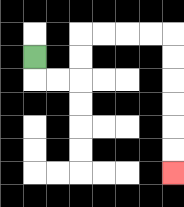{'start': '[1, 2]', 'end': '[7, 7]', 'path_directions': 'D,R,R,U,U,R,R,R,R,D,D,D,D,D,D', 'path_coordinates': '[[1, 2], [1, 3], [2, 3], [3, 3], [3, 2], [3, 1], [4, 1], [5, 1], [6, 1], [7, 1], [7, 2], [7, 3], [7, 4], [7, 5], [7, 6], [7, 7]]'}